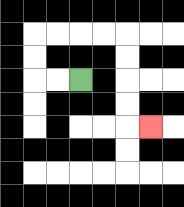{'start': '[3, 3]', 'end': '[6, 5]', 'path_directions': 'L,L,U,U,R,R,R,R,D,D,D,D,R', 'path_coordinates': '[[3, 3], [2, 3], [1, 3], [1, 2], [1, 1], [2, 1], [3, 1], [4, 1], [5, 1], [5, 2], [5, 3], [5, 4], [5, 5], [6, 5]]'}